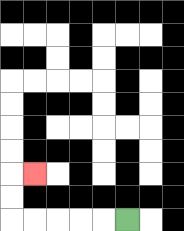{'start': '[5, 9]', 'end': '[1, 7]', 'path_directions': 'L,L,L,L,L,U,U,R', 'path_coordinates': '[[5, 9], [4, 9], [3, 9], [2, 9], [1, 9], [0, 9], [0, 8], [0, 7], [1, 7]]'}